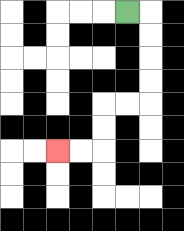{'start': '[5, 0]', 'end': '[2, 6]', 'path_directions': 'R,D,D,D,D,L,L,D,D,L,L', 'path_coordinates': '[[5, 0], [6, 0], [6, 1], [6, 2], [6, 3], [6, 4], [5, 4], [4, 4], [4, 5], [4, 6], [3, 6], [2, 6]]'}